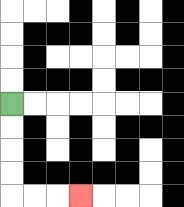{'start': '[0, 4]', 'end': '[3, 8]', 'path_directions': 'D,D,D,D,R,R,R', 'path_coordinates': '[[0, 4], [0, 5], [0, 6], [0, 7], [0, 8], [1, 8], [2, 8], [3, 8]]'}